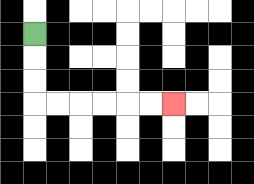{'start': '[1, 1]', 'end': '[7, 4]', 'path_directions': 'D,D,D,R,R,R,R,R,R', 'path_coordinates': '[[1, 1], [1, 2], [1, 3], [1, 4], [2, 4], [3, 4], [4, 4], [5, 4], [6, 4], [7, 4]]'}